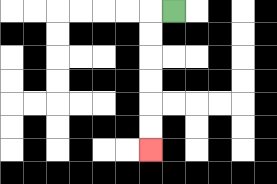{'start': '[7, 0]', 'end': '[6, 6]', 'path_directions': 'L,D,D,D,D,D,D', 'path_coordinates': '[[7, 0], [6, 0], [6, 1], [6, 2], [6, 3], [6, 4], [6, 5], [6, 6]]'}